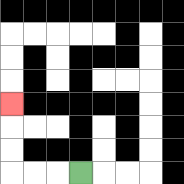{'start': '[3, 7]', 'end': '[0, 4]', 'path_directions': 'L,L,L,U,U,U', 'path_coordinates': '[[3, 7], [2, 7], [1, 7], [0, 7], [0, 6], [0, 5], [0, 4]]'}